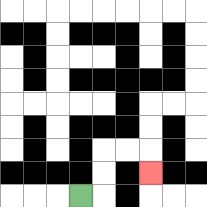{'start': '[3, 8]', 'end': '[6, 7]', 'path_directions': 'R,U,U,R,R,D', 'path_coordinates': '[[3, 8], [4, 8], [4, 7], [4, 6], [5, 6], [6, 6], [6, 7]]'}